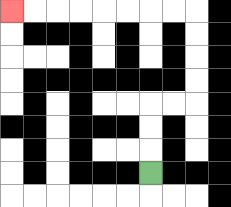{'start': '[6, 7]', 'end': '[0, 0]', 'path_directions': 'U,U,U,R,R,U,U,U,U,L,L,L,L,L,L,L,L', 'path_coordinates': '[[6, 7], [6, 6], [6, 5], [6, 4], [7, 4], [8, 4], [8, 3], [8, 2], [8, 1], [8, 0], [7, 0], [6, 0], [5, 0], [4, 0], [3, 0], [2, 0], [1, 0], [0, 0]]'}